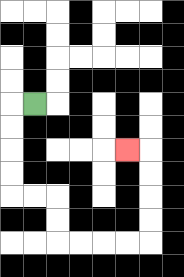{'start': '[1, 4]', 'end': '[5, 6]', 'path_directions': 'L,D,D,D,D,R,R,D,D,R,R,R,R,U,U,U,U,L', 'path_coordinates': '[[1, 4], [0, 4], [0, 5], [0, 6], [0, 7], [0, 8], [1, 8], [2, 8], [2, 9], [2, 10], [3, 10], [4, 10], [5, 10], [6, 10], [6, 9], [6, 8], [6, 7], [6, 6], [5, 6]]'}